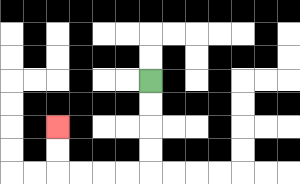{'start': '[6, 3]', 'end': '[2, 5]', 'path_directions': 'D,D,D,D,L,L,L,L,U,U', 'path_coordinates': '[[6, 3], [6, 4], [6, 5], [6, 6], [6, 7], [5, 7], [4, 7], [3, 7], [2, 7], [2, 6], [2, 5]]'}